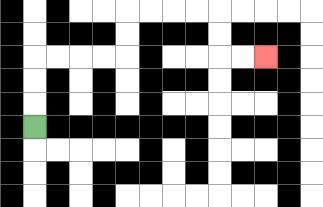{'start': '[1, 5]', 'end': '[11, 2]', 'path_directions': 'U,U,U,R,R,R,R,U,U,R,R,R,R,D,D,R,R', 'path_coordinates': '[[1, 5], [1, 4], [1, 3], [1, 2], [2, 2], [3, 2], [4, 2], [5, 2], [5, 1], [5, 0], [6, 0], [7, 0], [8, 0], [9, 0], [9, 1], [9, 2], [10, 2], [11, 2]]'}